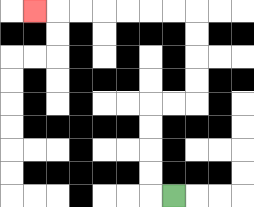{'start': '[7, 8]', 'end': '[1, 0]', 'path_directions': 'L,U,U,U,U,R,R,U,U,U,U,L,L,L,L,L,L,L', 'path_coordinates': '[[7, 8], [6, 8], [6, 7], [6, 6], [6, 5], [6, 4], [7, 4], [8, 4], [8, 3], [8, 2], [8, 1], [8, 0], [7, 0], [6, 0], [5, 0], [4, 0], [3, 0], [2, 0], [1, 0]]'}